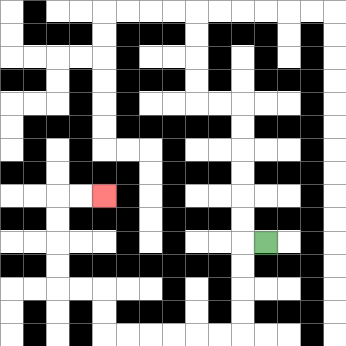{'start': '[11, 10]', 'end': '[4, 8]', 'path_directions': 'L,D,D,D,D,L,L,L,L,L,L,U,U,L,L,U,U,U,U,R,R', 'path_coordinates': '[[11, 10], [10, 10], [10, 11], [10, 12], [10, 13], [10, 14], [9, 14], [8, 14], [7, 14], [6, 14], [5, 14], [4, 14], [4, 13], [4, 12], [3, 12], [2, 12], [2, 11], [2, 10], [2, 9], [2, 8], [3, 8], [4, 8]]'}